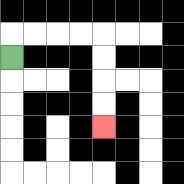{'start': '[0, 2]', 'end': '[4, 5]', 'path_directions': 'U,R,R,R,R,D,D,D,D', 'path_coordinates': '[[0, 2], [0, 1], [1, 1], [2, 1], [3, 1], [4, 1], [4, 2], [4, 3], [4, 4], [4, 5]]'}